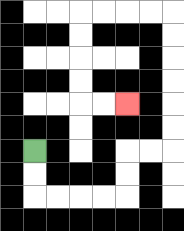{'start': '[1, 6]', 'end': '[5, 4]', 'path_directions': 'D,D,R,R,R,R,U,U,R,R,U,U,U,U,U,U,L,L,L,L,D,D,D,D,R,R', 'path_coordinates': '[[1, 6], [1, 7], [1, 8], [2, 8], [3, 8], [4, 8], [5, 8], [5, 7], [5, 6], [6, 6], [7, 6], [7, 5], [7, 4], [7, 3], [7, 2], [7, 1], [7, 0], [6, 0], [5, 0], [4, 0], [3, 0], [3, 1], [3, 2], [3, 3], [3, 4], [4, 4], [5, 4]]'}